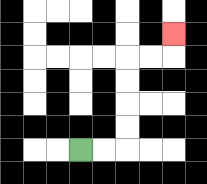{'start': '[3, 6]', 'end': '[7, 1]', 'path_directions': 'R,R,U,U,U,U,R,R,U', 'path_coordinates': '[[3, 6], [4, 6], [5, 6], [5, 5], [5, 4], [5, 3], [5, 2], [6, 2], [7, 2], [7, 1]]'}